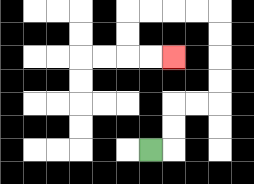{'start': '[6, 6]', 'end': '[7, 2]', 'path_directions': 'R,U,U,R,R,U,U,U,U,L,L,L,L,D,D,R,R', 'path_coordinates': '[[6, 6], [7, 6], [7, 5], [7, 4], [8, 4], [9, 4], [9, 3], [9, 2], [9, 1], [9, 0], [8, 0], [7, 0], [6, 0], [5, 0], [5, 1], [5, 2], [6, 2], [7, 2]]'}